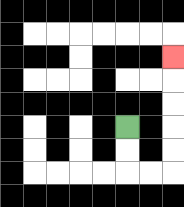{'start': '[5, 5]', 'end': '[7, 2]', 'path_directions': 'D,D,R,R,U,U,U,U,U', 'path_coordinates': '[[5, 5], [5, 6], [5, 7], [6, 7], [7, 7], [7, 6], [7, 5], [7, 4], [7, 3], [7, 2]]'}